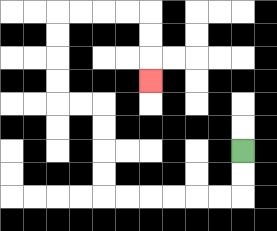{'start': '[10, 6]', 'end': '[6, 3]', 'path_directions': 'D,D,L,L,L,L,L,L,U,U,U,U,L,L,U,U,U,U,R,R,R,R,D,D,D', 'path_coordinates': '[[10, 6], [10, 7], [10, 8], [9, 8], [8, 8], [7, 8], [6, 8], [5, 8], [4, 8], [4, 7], [4, 6], [4, 5], [4, 4], [3, 4], [2, 4], [2, 3], [2, 2], [2, 1], [2, 0], [3, 0], [4, 0], [5, 0], [6, 0], [6, 1], [6, 2], [6, 3]]'}